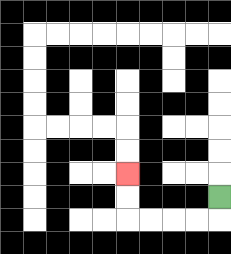{'start': '[9, 8]', 'end': '[5, 7]', 'path_directions': 'D,L,L,L,L,U,U', 'path_coordinates': '[[9, 8], [9, 9], [8, 9], [7, 9], [6, 9], [5, 9], [5, 8], [5, 7]]'}